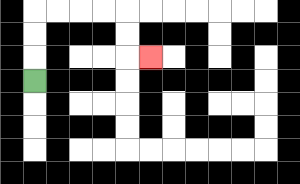{'start': '[1, 3]', 'end': '[6, 2]', 'path_directions': 'U,U,U,R,R,R,R,D,D,R', 'path_coordinates': '[[1, 3], [1, 2], [1, 1], [1, 0], [2, 0], [3, 0], [4, 0], [5, 0], [5, 1], [5, 2], [6, 2]]'}